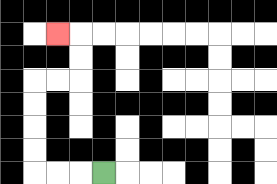{'start': '[4, 7]', 'end': '[2, 1]', 'path_directions': 'L,L,L,U,U,U,U,R,R,U,U,L', 'path_coordinates': '[[4, 7], [3, 7], [2, 7], [1, 7], [1, 6], [1, 5], [1, 4], [1, 3], [2, 3], [3, 3], [3, 2], [3, 1], [2, 1]]'}